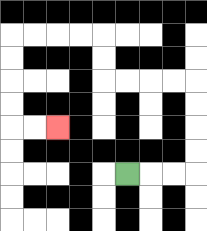{'start': '[5, 7]', 'end': '[2, 5]', 'path_directions': 'R,R,R,U,U,U,U,L,L,L,L,U,U,L,L,L,L,D,D,D,D,R,R', 'path_coordinates': '[[5, 7], [6, 7], [7, 7], [8, 7], [8, 6], [8, 5], [8, 4], [8, 3], [7, 3], [6, 3], [5, 3], [4, 3], [4, 2], [4, 1], [3, 1], [2, 1], [1, 1], [0, 1], [0, 2], [0, 3], [0, 4], [0, 5], [1, 5], [2, 5]]'}